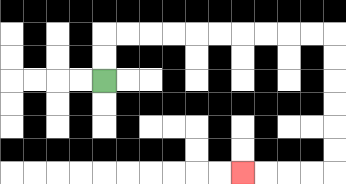{'start': '[4, 3]', 'end': '[10, 7]', 'path_directions': 'U,U,R,R,R,R,R,R,R,R,R,R,D,D,D,D,D,D,L,L,L,L', 'path_coordinates': '[[4, 3], [4, 2], [4, 1], [5, 1], [6, 1], [7, 1], [8, 1], [9, 1], [10, 1], [11, 1], [12, 1], [13, 1], [14, 1], [14, 2], [14, 3], [14, 4], [14, 5], [14, 6], [14, 7], [13, 7], [12, 7], [11, 7], [10, 7]]'}